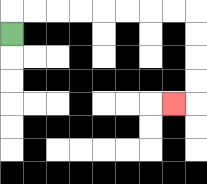{'start': '[0, 1]', 'end': '[7, 4]', 'path_directions': 'U,R,R,R,R,R,R,R,R,D,D,D,D,L', 'path_coordinates': '[[0, 1], [0, 0], [1, 0], [2, 0], [3, 0], [4, 0], [5, 0], [6, 0], [7, 0], [8, 0], [8, 1], [8, 2], [8, 3], [8, 4], [7, 4]]'}